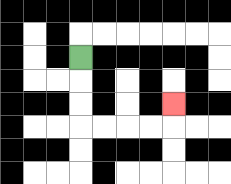{'start': '[3, 2]', 'end': '[7, 4]', 'path_directions': 'D,D,D,R,R,R,R,U', 'path_coordinates': '[[3, 2], [3, 3], [3, 4], [3, 5], [4, 5], [5, 5], [6, 5], [7, 5], [7, 4]]'}